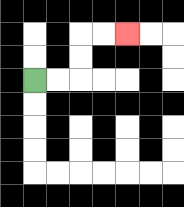{'start': '[1, 3]', 'end': '[5, 1]', 'path_directions': 'R,R,U,U,R,R', 'path_coordinates': '[[1, 3], [2, 3], [3, 3], [3, 2], [3, 1], [4, 1], [5, 1]]'}